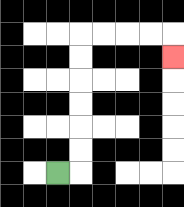{'start': '[2, 7]', 'end': '[7, 2]', 'path_directions': 'R,U,U,U,U,U,U,R,R,R,R,D', 'path_coordinates': '[[2, 7], [3, 7], [3, 6], [3, 5], [3, 4], [3, 3], [3, 2], [3, 1], [4, 1], [5, 1], [6, 1], [7, 1], [7, 2]]'}